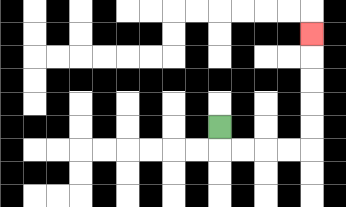{'start': '[9, 5]', 'end': '[13, 1]', 'path_directions': 'D,R,R,R,R,U,U,U,U,U', 'path_coordinates': '[[9, 5], [9, 6], [10, 6], [11, 6], [12, 6], [13, 6], [13, 5], [13, 4], [13, 3], [13, 2], [13, 1]]'}